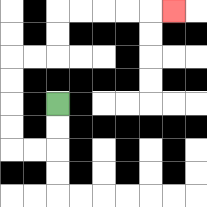{'start': '[2, 4]', 'end': '[7, 0]', 'path_directions': 'D,D,L,L,U,U,U,U,R,R,U,U,R,R,R,R,R', 'path_coordinates': '[[2, 4], [2, 5], [2, 6], [1, 6], [0, 6], [0, 5], [0, 4], [0, 3], [0, 2], [1, 2], [2, 2], [2, 1], [2, 0], [3, 0], [4, 0], [5, 0], [6, 0], [7, 0]]'}